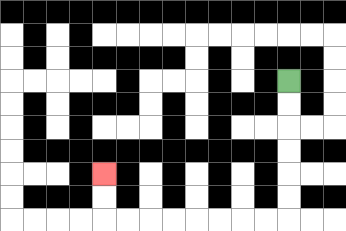{'start': '[12, 3]', 'end': '[4, 7]', 'path_directions': 'D,D,D,D,D,D,L,L,L,L,L,L,L,L,U,U', 'path_coordinates': '[[12, 3], [12, 4], [12, 5], [12, 6], [12, 7], [12, 8], [12, 9], [11, 9], [10, 9], [9, 9], [8, 9], [7, 9], [6, 9], [5, 9], [4, 9], [4, 8], [4, 7]]'}